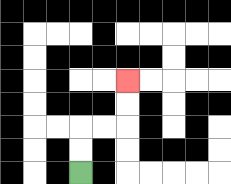{'start': '[3, 7]', 'end': '[5, 3]', 'path_directions': 'U,U,R,R,U,U', 'path_coordinates': '[[3, 7], [3, 6], [3, 5], [4, 5], [5, 5], [5, 4], [5, 3]]'}